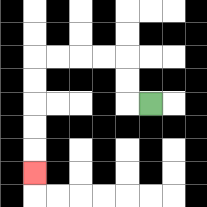{'start': '[6, 4]', 'end': '[1, 7]', 'path_directions': 'L,U,U,L,L,L,L,D,D,D,D,D', 'path_coordinates': '[[6, 4], [5, 4], [5, 3], [5, 2], [4, 2], [3, 2], [2, 2], [1, 2], [1, 3], [1, 4], [1, 5], [1, 6], [1, 7]]'}